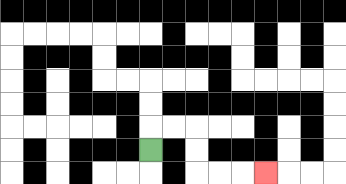{'start': '[6, 6]', 'end': '[11, 7]', 'path_directions': 'U,R,R,D,D,R,R,R', 'path_coordinates': '[[6, 6], [6, 5], [7, 5], [8, 5], [8, 6], [8, 7], [9, 7], [10, 7], [11, 7]]'}